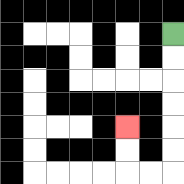{'start': '[7, 1]', 'end': '[5, 5]', 'path_directions': 'D,D,D,D,D,D,L,L,U,U', 'path_coordinates': '[[7, 1], [7, 2], [7, 3], [7, 4], [7, 5], [7, 6], [7, 7], [6, 7], [5, 7], [5, 6], [5, 5]]'}